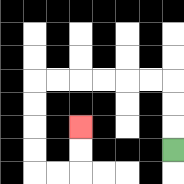{'start': '[7, 6]', 'end': '[3, 5]', 'path_directions': 'U,U,U,L,L,L,L,L,L,D,D,D,D,R,R,U,U', 'path_coordinates': '[[7, 6], [7, 5], [7, 4], [7, 3], [6, 3], [5, 3], [4, 3], [3, 3], [2, 3], [1, 3], [1, 4], [1, 5], [1, 6], [1, 7], [2, 7], [3, 7], [3, 6], [3, 5]]'}